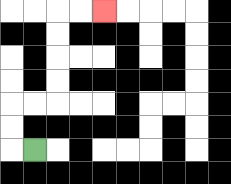{'start': '[1, 6]', 'end': '[4, 0]', 'path_directions': 'L,U,U,R,R,U,U,U,U,R,R', 'path_coordinates': '[[1, 6], [0, 6], [0, 5], [0, 4], [1, 4], [2, 4], [2, 3], [2, 2], [2, 1], [2, 0], [3, 0], [4, 0]]'}